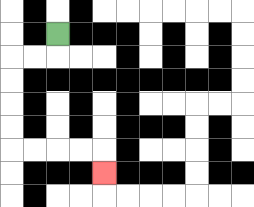{'start': '[2, 1]', 'end': '[4, 7]', 'path_directions': 'D,L,L,D,D,D,D,R,R,R,R,D', 'path_coordinates': '[[2, 1], [2, 2], [1, 2], [0, 2], [0, 3], [0, 4], [0, 5], [0, 6], [1, 6], [2, 6], [3, 6], [4, 6], [4, 7]]'}